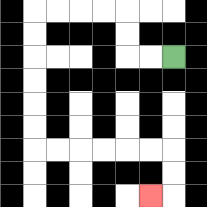{'start': '[7, 2]', 'end': '[6, 8]', 'path_directions': 'L,L,U,U,L,L,L,L,D,D,D,D,D,D,R,R,R,R,R,R,D,D,L', 'path_coordinates': '[[7, 2], [6, 2], [5, 2], [5, 1], [5, 0], [4, 0], [3, 0], [2, 0], [1, 0], [1, 1], [1, 2], [1, 3], [1, 4], [1, 5], [1, 6], [2, 6], [3, 6], [4, 6], [5, 6], [6, 6], [7, 6], [7, 7], [7, 8], [6, 8]]'}